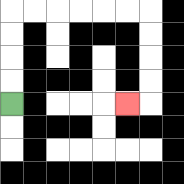{'start': '[0, 4]', 'end': '[5, 4]', 'path_directions': 'U,U,U,U,R,R,R,R,R,R,D,D,D,D,L', 'path_coordinates': '[[0, 4], [0, 3], [0, 2], [0, 1], [0, 0], [1, 0], [2, 0], [3, 0], [4, 0], [5, 0], [6, 0], [6, 1], [6, 2], [6, 3], [6, 4], [5, 4]]'}